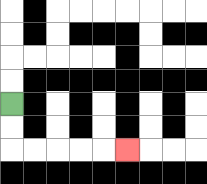{'start': '[0, 4]', 'end': '[5, 6]', 'path_directions': 'D,D,R,R,R,R,R', 'path_coordinates': '[[0, 4], [0, 5], [0, 6], [1, 6], [2, 6], [3, 6], [4, 6], [5, 6]]'}